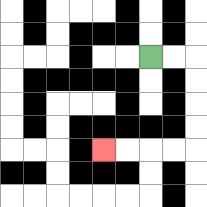{'start': '[6, 2]', 'end': '[4, 6]', 'path_directions': 'R,R,D,D,D,D,L,L,L,L', 'path_coordinates': '[[6, 2], [7, 2], [8, 2], [8, 3], [8, 4], [8, 5], [8, 6], [7, 6], [6, 6], [5, 6], [4, 6]]'}